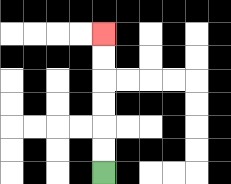{'start': '[4, 7]', 'end': '[4, 1]', 'path_directions': 'U,U,U,U,U,U', 'path_coordinates': '[[4, 7], [4, 6], [4, 5], [4, 4], [4, 3], [4, 2], [4, 1]]'}